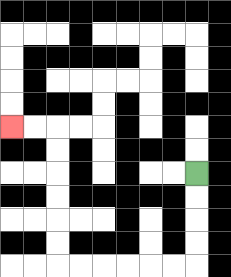{'start': '[8, 7]', 'end': '[0, 5]', 'path_directions': 'D,D,D,D,L,L,L,L,L,L,U,U,U,U,U,U,L,L', 'path_coordinates': '[[8, 7], [8, 8], [8, 9], [8, 10], [8, 11], [7, 11], [6, 11], [5, 11], [4, 11], [3, 11], [2, 11], [2, 10], [2, 9], [2, 8], [2, 7], [2, 6], [2, 5], [1, 5], [0, 5]]'}